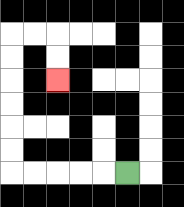{'start': '[5, 7]', 'end': '[2, 3]', 'path_directions': 'L,L,L,L,L,U,U,U,U,U,U,R,R,D,D', 'path_coordinates': '[[5, 7], [4, 7], [3, 7], [2, 7], [1, 7], [0, 7], [0, 6], [0, 5], [0, 4], [0, 3], [0, 2], [0, 1], [1, 1], [2, 1], [2, 2], [2, 3]]'}